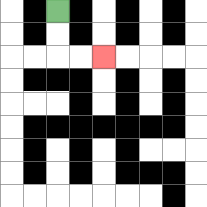{'start': '[2, 0]', 'end': '[4, 2]', 'path_directions': 'D,D,R,R', 'path_coordinates': '[[2, 0], [2, 1], [2, 2], [3, 2], [4, 2]]'}